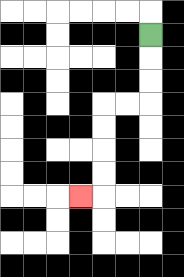{'start': '[6, 1]', 'end': '[3, 8]', 'path_directions': 'D,D,D,L,L,D,D,D,D,L', 'path_coordinates': '[[6, 1], [6, 2], [6, 3], [6, 4], [5, 4], [4, 4], [4, 5], [4, 6], [4, 7], [4, 8], [3, 8]]'}